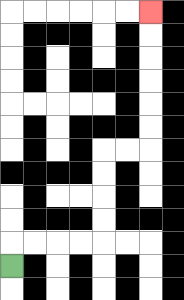{'start': '[0, 11]', 'end': '[6, 0]', 'path_directions': 'U,R,R,R,R,U,U,U,U,R,R,U,U,U,U,U,U', 'path_coordinates': '[[0, 11], [0, 10], [1, 10], [2, 10], [3, 10], [4, 10], [4, 9], [4, 8], [4, 7], [4, 6], [5, 6], [6, 6], [6, 5], [6, 4], [6, 3], [6, 2], [6, 1], [6, 0]]'}